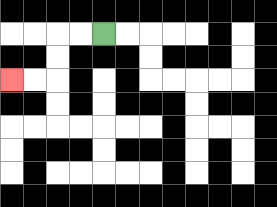{'start': '[4, 1]', 'end': '[0, 3]', 'path_directions': 'L,L,D,D,L,L', 'path_coordinates': '[[4, 1], [3, 1], [2, 1], [2, 2], [2, 3], [1, 3], [0, 3]]'}